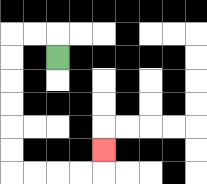{'start': '[2, 2]', 'end': '[4, 6]', 'path_directions': 'U,L,L,D,D,D,D,D,D,R,R,R,R,U', 'path_coordinates': '[[2, 2], [2, 1], [1, 1], [0, 1], [0, 2], [0, 3], [0, 4], [0, 5], [0, 6], [0, 7], [1, 7], [2, 7], [3, 7], [4, 7], [4, 6]]'}